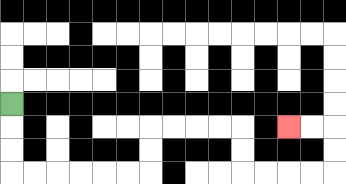{'start': '[0, 4]', 'end': '[12, 5]', 'path_directions': 'D,D,D,R,R,R,R,R,R,U,U,R,R,R,R,D,D,R,R,R,R,U,U,L,L', 'path_coordinates': '[[0, 4], [0, 5], [0, 6], [0, 7], [1, 7], [2, 7], [3, 7], [4, 7], [5, 7], [6, 7], [6, 6], [6, 5], [7, 5], [8, 5], [9, 5], [10, 5], [10, 6], [10, 7], [11, 7], [12, 7], [13, 7], [14, 7], [14, 6], [14, 5], [13, 5], [12, 5]]'}